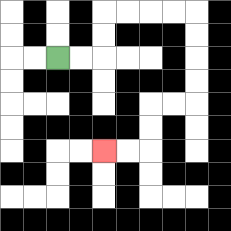{'start': '[2, 2]', 'end': '[4, 6]', 'path_directions': 'R,R,U,U,R,R,R,R,D,D,D,D,L,L,D,D,L,L', 'path_coordinates': '[[2, 2], [3, 2], [4, 2], [4, 1], [4, 0], [5, 0], [6, 0], [7, 0], [8, 0], [8, 1], [8, 2], [8, 3], [8, 4], [7, 4], [6, 4], [6, 5], [6, 6], [5, 6], [4, 6]]'}